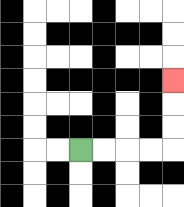{'start': '[3, 6]', 'end': '[7, 3]', 'path_directions': 'R,R,R,R,U,U,U', 'path_coordinates': '[[3, 6], [4, 6], [5, 6], [6, 6], [7, 6], [7, 5], [7, 4], [7, 3]]'}